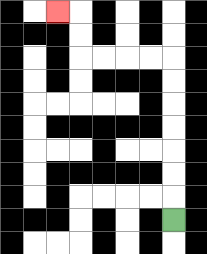{'start': '[7, 9]', 'end': '[2, 0]', 'path_directions': 'U,U,U,U,U,U,U,L,L,L,L,U,U,L', 'path_coordinates': '[[7, 9], [7, 8], [7, 7], [7, 6], [7, 5], [7, 4], [7, 3], [7, 2], [6, 2], [5, 2], [4, 2], [3, 2], [3, 1], [3, 0], [2, 0]]'}